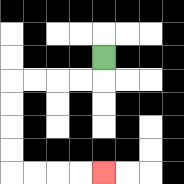{'start': '[4, 2]', 'end': '[4, 7]', 'path_directions': 'D,L,L,L,L,D,D,D,D,R,R,R,R', 'path_coordinates': '[[4, 2], [4, 3], [3, 3], [2, 3], [1, 3], [0, 3], [0, 4], [0, 5], [0, 6], [0, 7], [1, 7], [2, 7], [3, 7], [4, 7]]'}